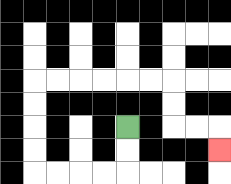{'start': '[5, 5]', 'end': '[9, 6]', 'path_directions': 'D,D,L,L,L,L,U,U,U,U,R,R,R,R,R,R,D,D,R,R,D', 'path_coordinates': '[[5, 5], [5, 6], [5, 7], [4, 7], [3, 7], [2, 7], [1, 7], [1, 6], [1, 5], [1, 4], [1, 3], [2, 3], [3, 3], [4, 3], [5, 3], [6, 3], [7, 3], [7, 4], [7, 5], [8, 5], [9, 5], [9, 6]]'}